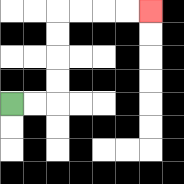{'start': '[0, 4]', 'end': '[6, 0]', 'path_directions': 'R,R,U,U,U,U,R,R,R,R', 'path_coordinates': '[[0, 4], [1, 4], [2, 4], [2, 3], [2, 2], [2, 1], [2, 0], [3, 0], [4, 0], [5, 0], [6, 0]]'}